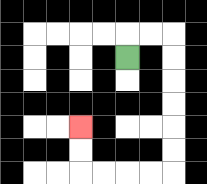{'start': '[5, 2]', 'end': '[3, 5]', 'path_directions': 'U,R,R,D,D,D,D,D,D,L,L,L,L,U,U', 'path_coordinates': '[[5, 2], [5, 1], [6, 1], [7, 1], [7, 2], [7, 3], [7, 4], [7, 5], [7, 6], [7, 7], [6, 7], [5, 7], [4, 7], [3, 7], [3, 6], [3, 5]]'}